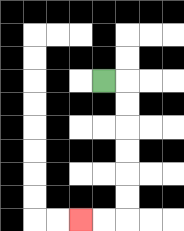{'start': '[4, 3]', 'end': '[3, 9]', 'path_directions': 'R,D,D,D,D,D,D,L,L', 'path_coordinates': '[[4, 3], [5, 3], [5, 4], [5, 5], [5, 6], [5, 7], [5, 8], [5, 9], [4, 9], [3, 9]]'}